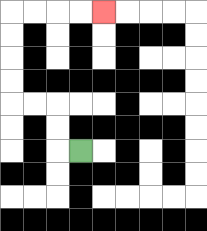{'start': '[3, 6]', 'end': '[4, 0]', 'path_directions': 'L,U,U,L,L,U,U,U,U,R,R,R,R', 'path_coordinates': '[[3, 6], [2, 6], [2, 5], [2, 4], [1, 4], [0, 4], [0, 3], [0, 2], [0, 1], [0, 0], [1, 0], [2, 0], [3, 0], [4, 0]]'}